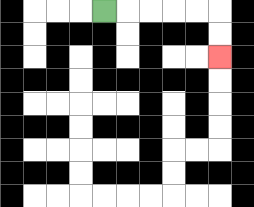{'start': '[4, 0]', 'end': '[9, 2]', 'path_directions': 'R,R,R,R,R,D,D', 'path_coordinates': '[[4, 0], [5, 0], [6, 0], [7, 0], [8, 0], [9, 0], [9, 1], [9, 2]]'}